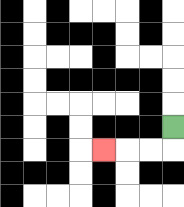{'start': '[7, 5]', 'end': '[4, 6]', 'path_directions': 'D,L,L,L', 'path_coordinates': '[[7, 5], [7, 6], [6, 6], [5, 6], [4, 6]]'}